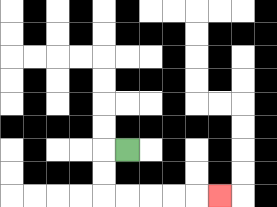{'start': '[5, 6]', 'end': '[9, 8]', 'path_directions': 'L,D,D,R,R,R,R,R', 'path_coordinates': '[[5, 6], [4, 6], [4, 7], [4, 8], [5, 8], [6, 8], [7, 8], [8, 8], [9, 8]]'}